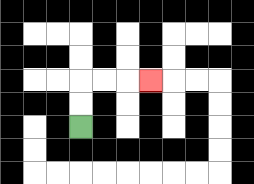{'start': '[3, 5]', 'end': '[6, 3]', 'path_directions': 'U,U,R,R,R', 'path_coordinates': '[[3, 5], [3, 4], [3, 3], [4, 3], [5, 3], [6, 3]]'}